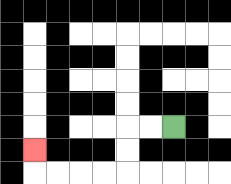{'start': '[7, 5]', 'end': '[1, 6]', 'path_directions': 'L,L,D,D,L,L,L,L,U', 'path_coordinates': '[[7, 5], [6, 5], [5, 5], [5, 6], [5, 7], [4, 7], [3, 7], [2, 7], [1, 7], [1, 6]]'}